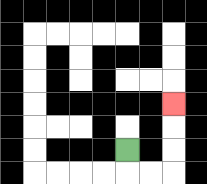{'start': '[5, 6]', 'end': '[7, 4]', 'path_directions': 'D,R,R,U,U,U', 'path_coordinates': '[[5, 6], [5, 7], [6, 7], [7, 7], [7, 6], [7, 5], [7, 4]]'}